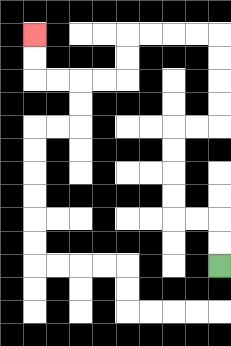{'start': '[9, 11]', 'end': '[1, 1]', 'path_directions': 'U,U,L,L,U,U,U,U,R,R,U,U,U,U,L,L,L,L,D,D,L,L,L,L,U,U', 'path_coordinates': '[[9, 11], [9, 10], [9, 9], [8, 9], [7, 9], [7, 8], [7, 7], [7, 6], [7, 5], [8, 5], [9, 5], [9, 4], [9, 3], [9, 2], [9, 1], [8, 1], [7, 1], [6, 1], [5, 1], [5, 2], [5, 3], [4, 3], [3, 3], [2, 3], [1, 3], [1, 2], [1, 1]]'}